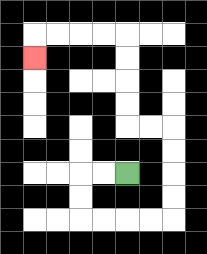{'start': '[5, 7]', 'end': '[1, 2]', 'path_directions': 'L,L,D,D,R,R,R,R,U,U,U,U,L,L,U,U,U,U,L,L,L,L,D', 'path_coordinates': '[[5, 7], [4, 7], [3, 7], [3, 8], [3, 9], [4, 9], [5, 9], [6, 9], [7, 9], [7, 8], [7, 7], [7, 6], [7, 5], [6, 5], [5, 5], [5, 4], [5, 3], [5, 2], [5, 1], [4, 1], [3, 1], [2, 1], [1, 1], [1, 2]]'}